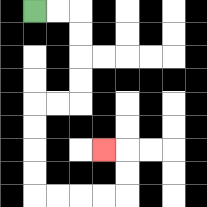{'start': '[1, 0]', 'end': '[4, 6]', 'path_directions': 'R,R,D,D,D,D,L,L,D,D,D,D,R,R,R,R,U,U,L', 'path_coordinates': '[[1, 0], [2, 0], [3, 0], [3, 1], [3, 2], [3, 3], [3, 4], [2, 4], [1, 4], [1, 5], [1, 6], [1, 7], [1, 8], [2, 8], [3, 8], [4, 8], [5, 8], [5, 7], [5, 6], [4, 6]]'}